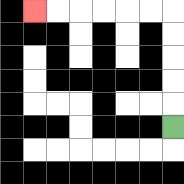{'start': '[7, 5]', 'end': '[1, 0]', 'path_directions': 'U,U,U,U,U,L,L,L,L,L,L', 'path_coordinates': '[[7, 5], [7, 4], [7, 3], [7, 2], [7, 1], [7, 0], [6, 0], [5, 0], [4, 0], [3, 0], [2, 0], [1, 0]]'}